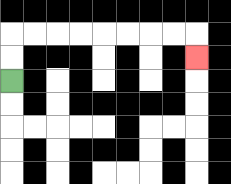{'start': '[0, 3]', 'end': '[8, 2]', 'path_directions': 'U,U,R,R,R,R,R,R,R,R,D', 'path_coordinates': '[[0, 3], [0, 2], [0, 1], [1, 1], [2, 1], [3, 1], [4, 1], [5, 1], [6, 1], [7, 1], [8, 1], [8, 2]]'}